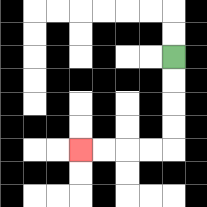{'start': '[7, 2]', 'end': '[3, 6]', 'path_directions': 'D,D,D,D,L,L,L,L', 'path_coordinates': '[[7, 2], [7, 3], [7, 4], [7, 5], [7, 6], [6, 6], [5, 6], [4, 6], [3, 6]]'}